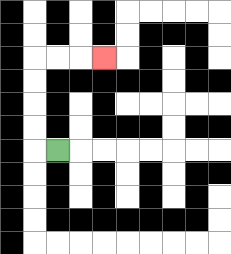{'start': '[2, 6]', 'end': '[4, 2]', 'path_directions': 'L,U,U,U,U,R,R,R', 'path_coordinates': '[[2, 6], [1, 6], [1, 5], [1, 4], [1, 3], [1, 2], [2, 2], [3, 2], [4, 2]]'}